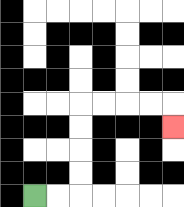{'start': '[1, 8]', 'end': '[7, 5]', 'path_directions': 'R,R,U,U,U,U,R,R,R,R,D', 'path_coordinates': '[[1, 8], [2, 8], [3, 8], [3, 7], [3, 6], [3, 5], [3, 4], [4, 4], [5, 4], [6, 4], [7, 4], [7, 5]]'}